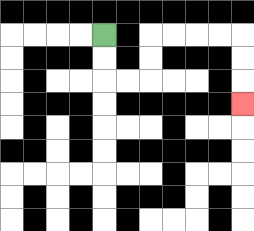{'start': '[4, 1]', 'end': '[10, 4]', 'path_directions': 'D,D,R,R,U,U,R,R,R,R,D,D,D', 'path_coordinates': '[[4, 1], [4, 2], [4, 3], [5, 3], [6, 3], [6, 2], [6, 1], [7, 1], [8, 1], [9, 1], [10, 1], [10, 2], [10, 3], [10, 4]]'}